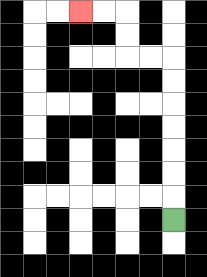{'start': '[7, 9]', 'end': '[3, 0]', 'path_directions': 'U,U,U,U,U,U,U,L,L,U,U,L,L', 'path_coordinates': '[[7, 9], [7, 8], [7, 7], [7, 6], [7, 5], [7, 4], [7, 3], [7, 2], [6, 2], [5, 2], [5, 1], [5, 0], [4, 0], [3, 0]]'}